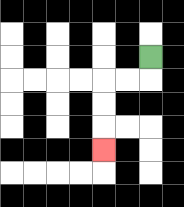{'start': '[6, 2]', 'end': '[4, 6]', 'path_directions': 'D,L,L,D,D,D', 'path_coordinates': '[[6, 2], [6, 3], [5, 3], [4, 3], [4, 4], [4, 5], [4, 6]]'}